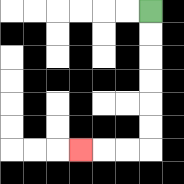{'start': '[6, 0]', 'end': '[3, 6]', 'path_directions': 'D,D,D,D,D,D,L,L,L', 'path_coordinates': '[[6, 0], [6, 1], [6, 2], [6, 3], [6, 4], [6, 5], [6, 6], [5, 6], [4, 6], [3, 6]]'}